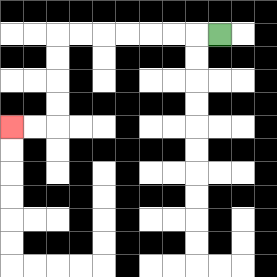{'start': '[9, 1]', 'end': '[0, 5]', 'path_directions': 'L,L,L,L,L,L,L,D,D,D,D,L,L', 'path_coordinates': '[[9, 1], [8, 1], [7, 1], [6, 1], [5, 1], [4, 1], [3, 1], [2, 1], [2, 2], [2, 3], [2, 4], [2, 5], [1, 5], [0, 5]]'}